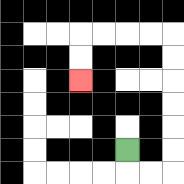{'start': '[5, 6]', 'end': '[3, 3]', 'path_directions': 'D,R,R,U,U,U,U,U,U,L,L,L,L,D,D', 'path_coordinates': '[[5, 6], [5, 7], [6, 7], [7, 7], [7, 6], [7, 5], [7, 4], [7, 3], [7, 2], [7, 1], [6, 1], [5, 1], [4, 1], [3, 1], [3, 2], [3, 3]]'}